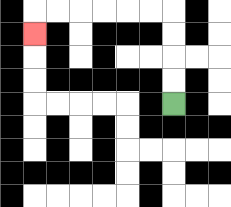{'start': '[7, 4]', 'end': '[1, 1]', 'path_directions': 'U,U,U,U,L,L,L,L,L,L,D', 'path_coordinates': '[[7, 4], [7, 3], [7, 2], [7, 1], [7, 0], [6, 0], [5, 0], [4, 0], [3, 0], [2, 0], [1, 0], [1, 1]]'}